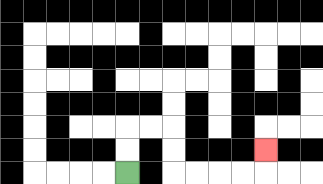{'start': '[5, 7]', 'end': '[11, 6]', 'path_directions': 'U,U,R,R,D,D,R,R,R,R,U', 'path_coordinates': '[[5, 7], [5, 6], [5, 5], [6, 5], [7, 5], [7, 6], [7, 7], [8, 7], [9, 7], [10, 7], [11, 7], [11, 6]]'}